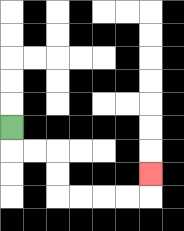{'start': '[0, 5]', 'end': '[6, 7]', 'path_directions': 'D,R,R,D,D,R,R,R,R,U', 'path_coordinates': '[[0, 5], [0, 6], [1, 6], [2, 6], [2, 7], [2, 8], [3, 8], [4, 8], [5, 8], [6, 8], [6, 7]]'}